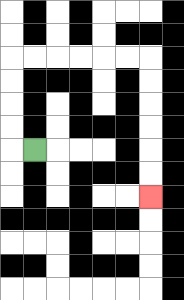{'start': '[1, 6]', 'end': '[6, 8]', 'path_directions': 'L,U,U,U,U,R,R,R,R,R,R,D,D,D,D,D,D', 'path_coordinates': '[[1, 6], [0, 6], [0, 5], [0, 4], [0, 3], [0, 2], [1, 2], [2, 2], [3, 2], [4, 2], [5, 2], [6, 2], [6, 3], [6, 4], [6, 5], [6, 6], [6, 7], [6, 8]]'}